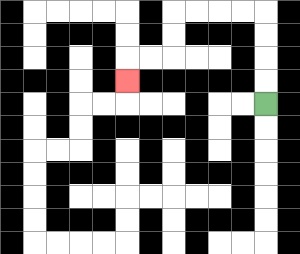{'start': '[11, 4]', 'end': '[5, 3]', 'path_directions': 'U,U,U,U,L,L,L,L,D,D,L,L,D', 'path_coordinates': '[[11, 4], [11, 3], [11, 2], [11, 1], [11, 0], [10, 0], [9, 0], [8, 0], [7, 0], [7, 1], [7, 2], [6, 2], [5, 2], [5, 3]]'}